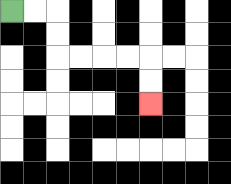{'start': '[0, 0]', 'end': '[6, 4]', 'path_directions': 'R,R,D,D,R,R,R,R,D,D', 'path_coordinates': '[[0, 0], [1, 0], [2, 0], [2, 1], [2, 2], [3, 2], [4, 2], [5, 2], [6, 2], [6, 3], [6, 4]]'}